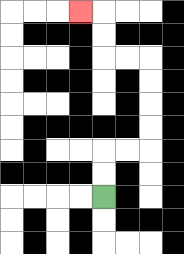{'start': '[4, 8]', 'end': '[3, 0]', 'path_directions': 'U,U,R,R,U,U,U,U,L,L,U,U,L', 'path_coordinates': '[[4, 8], [4, 7], [4, 6], [5, 6], [6, 6], [6, 5], [6, 4], [6, 3], [6, 2], [5, 2], [4, 2], [4, 1], [4, 0], [3, 0]]'}